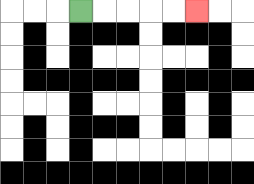{'start': '[3, 0]', 'end': '[8, 0]', 'path_directions': 'R,R,R,R,R', 'path_coordinates': '[[3, 0], [4, 0], [5, 0], [6, 0], [7, 0], [8, 0]]'}